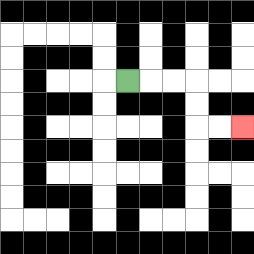{'start': '[5, 3]', 'end': '[10, 5]', 'path_directions': 'R,R,R,D,D,R,R', 'path_coordinates': '[[5, 3], [6, 3], [7, 3], [8, 3], [8, 4], [8, 5], [9, 5], [10, 5]]'}